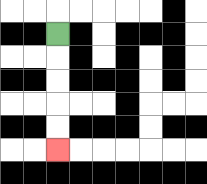{'start': '[2, 1]', 'end': '[2, 6]', 'path_directions': 'D,D,D,D,D', 'path_coordinates': '[[2, 1], [2, 2], [2, 3], [2, 4], [2, 5], [2, 6]]'}